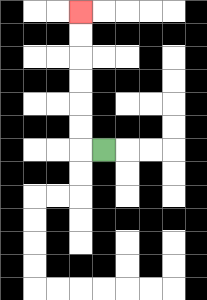{'start': '[4, 6]', 'end': '[3, 0]', 'path_directions': 'L,U,U,U,U,U,U', 'path_coordinates': '[[4, 6], [3, 6], [3, 5], [3, 4], [3, 3], [3, 2], [3, 1], [3, 0]]'}